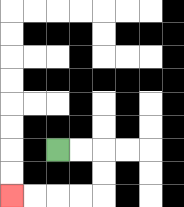{'start': '[2, 6]', 'end': '[0, 8]', 'path_directions': 'R,R,D,D,L,L,L,L', 'path_coordinates': '[[2, 6], [3, 6], [4, 6], [4, 7], [4, 8], [3, 8], [2, 8], [1, 8], [0, 8]]'}